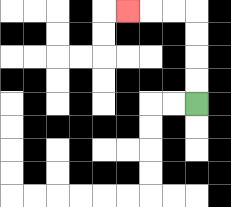{'start': '[8, 4]', 'end': '[5, 0]', 'path_directions': 'U,U,U,U,L,L,L', 'path_coordinates': '[[8, 4], [8, 3], [8, 2], [8, 1], [8, 0], [7, 0], [6, 0], [5, 0]]'}